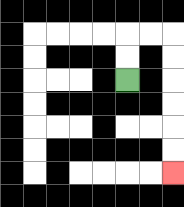{'start': '[5, 3]', 'end': '[7, 7]', 'path_directions': 'U,U,R,R,D,D,D,D,D,D', 'path_coordinates': '[[5, 3], [5, 2], [5, 1], [6, 1], [7, 1], [7, 2], [7, 3], [7, 4], [7, 5], [7, 6], [7, 7]]'}